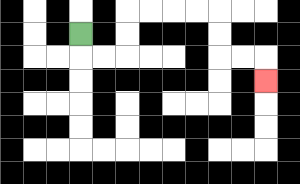{'start': '[3, 1]', 'end': '[11, 3]', 'path_directions': 'D,R,R,U,U,R,R,R,R,D,D,R,R,D', 'path_coordinates': '[[3, 1], [3, 2], [4, 2], [5, 2], [5, 1], [5, 0], [6, 0], [7, 0], [8, 0], [9, 0], [9, 1], [9, 2], [10, 2], [11, 2], [11, 3]]'}